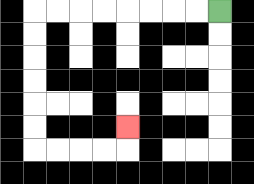{'start': '[9, 0]', 'end': '[5, 5]', 'path_directions': 'L,L,L,L,L,L,L,L,D,D,D,D,D,D,R,R,R,R,U', 'path_coordinates': '[[9, 0], [8, 0], [7, 0], [6, 0], [5, 0], [4, 0], [3, 0], [2, 0], [1, 0], [1, 1], [1, 2], [1, 3], [1, 4], [1, 5], [1, 6], [2, 6], [3, 6], [4, 6], [5, 6], [5, 5]]'}